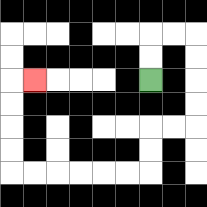{'start': '[6, 3]', 'end': '[1, 3]', 'path_directions': 'U,U,R,R,D,D,D,D,L,L,D,D,L,L,L,L,L,L,U,U,U,U,R', 'path_coordinates': '[[6, 3], [6, 2], [6, 1], [7, 1], [8, 1], [8, 2], [8, 3], [8, 4], [8, 5], [7, 5], [6, 5], [6, 6], [6, 7], [5, 7], [4, 7], [3, 7], [2, 7], [1, 7], [0, 7], [0, 6], [0, 5], [0, 4], [0, 3], [1, 3]]'}